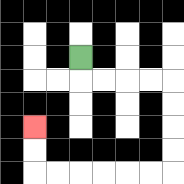{'start': '[3, 2]', 'end': '[1, 5]', 'path_directions': 'D,R,R,R,R,D,D,D,D,L,L,L,L,L,L,U,U', 'path_coordinates': '[[3, 2], [3, 3], [4, 3], [5, 3], [6, 3], [7, 3], [7, 4], [7, 5], [7, 6], [7, 7], [6, 7], [5, 7], [4, 7], [3, 7], [2, 7], [1, 7], [1, 6], [1, 5]]'}